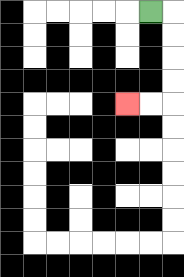{'start': '[6, 0]', 'end': '[5, 4]', 'path_directions': 'R,D,D,D,D,L,L', 'path_coordinates': '[[6, 0], [7, 0], [7, 1], [7, 2], [7, 3], [7, 4], [6, 4], [5, 4]]'}